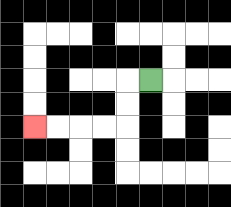{'start': '[6, 3]', 'end': '[1, 5]', 'path_directions': 'L,D,D,L,L,L,L', 'path_coordinates': '[[6, 3], [5, 3], [5, 4], [5, 5], [4, 5], [3, 5], [2, 5], [1, 5]]'}